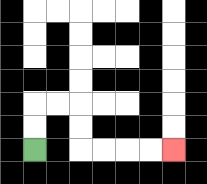{'start': '[1, 6]', 'end': '[7, 6]', 'path_directions': 'U,U,R,R,D,D,R,R,R,R', 'path_coordinates': '[[1, 6], [1, 5], [1, 4], [2, 4], [3, 4], [3, 5], [3, 6], [4, 6], [5, 6], [6, 6], [7, 6]]'}